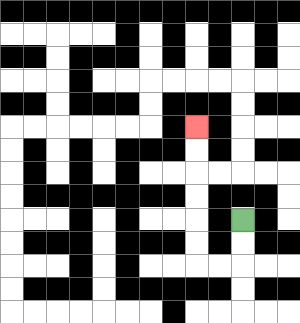{'start': '[10, 9]', 'end': '[8, 5]', 'path_directions': 'D,D,L,L,U,U,U,U,U,U', 'path_coordinates': '[[10, 9], [10, 10], [10, 11], [9, 11], [8, 11], [8, 10], [8, 9], [8, 8], [8, 7], [8, 6], [8, 5]]'}